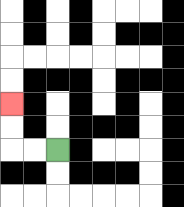{'start': '[2, 6]', 'end': '[0, 4]', 'path_directions': 'L,L,U,U', 'path_coordinates': '[[2, 6], [1, 6], [0, 6], [0, 5], [0, 4]]'}